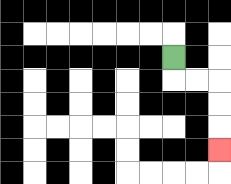{'start': '[7, 2]', 'end': '[9, 6]', 'path_directions': 'D,R,R,D,D,D', 'path_coordinates': '[[7, 2], [7, 3], [8, 3], [9, 3], [9, 4], [9, 5], [9, 6]]'}